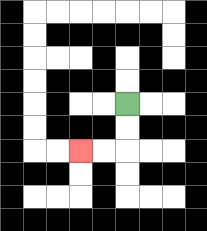{'start': '[5, 4]', 'end': '[3, 6]', 'path_directions': 'D,D,L,L', 'path_coordinates': '[[5, 4], [5, 5], [5, 6], [4, 6], [3, 6]]'}